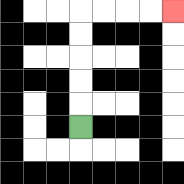{'start': '[3, 5]', 'end': '[7, 0]', 'path_directions': 'U,U,U,U,U,R,R,R,R', 'path_coordinates': '[[3, 5], [3, 4], [3, 3], [3, 2], [3, 1], [3, 0], [4, 0], [5, 0], [6, 0], [7, 0]]'}